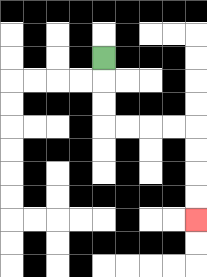{'start': '[4, 2]', 'end': '[8, 9]', 'path_directions': 'D,D,D,R,R,R,R,D,D,D,D', 'path_coordinates': '[[4, 2], [4, 3], [4, 4], [4, 5], [5, 5], [6, 5], [7, 5], [8, 5], [8, 6], [8, 7], [8, 8], [8, 9]]'}